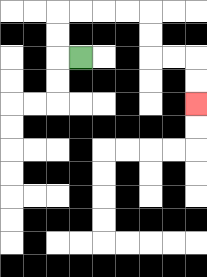{'start': '[3, 2]', 'end': '[8, 4]', 'path_directions': 'L,U,U,R,R,R,R,D,D,R,R,D,D', 'path_coordinates': '[[3, 2], [2, 2], [2, 1], [2, 0], [3, 0], [4, 0], [5, 0], [6, 0], [6, 1], [6, 2], [7, 2], [8, 2], [8, 3], [8, 4]]'}